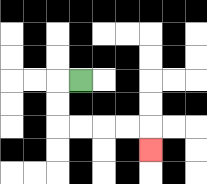{'start': '[3, 3]', 'end': '[6, 6]', 'path_directions': 'L,D,D,R,R,R,R,D', 'path_coordinates': '[[3, 3], [2, 3], [2, 4], [2, 5], [3, 5], [4, 5], [5, 5], [6, 5], [6, 6]]'}